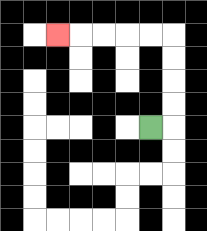{'start': '[6, 5]', 'end': '[2, 1]', 'path_directions': 'R,U,U,U,U,L,L,L,L,L', 'path_coordinates': '[[6, 5], [7, 5], [7, 4], [7, 3], [7, 2], [7, 1], [6, 1], [5, 1], [4, 1], [3, 1], [2, 1]]'}